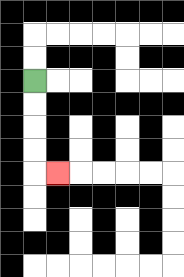{'start': '[1, 3]', 'end': '[2, 7]', 'path_directions': 'D,D,D,D,R', 'path_coordinates': '[[1, 3], [1, 4], [1, 5], [1, 6], [1, 7], [2, 7]]'}